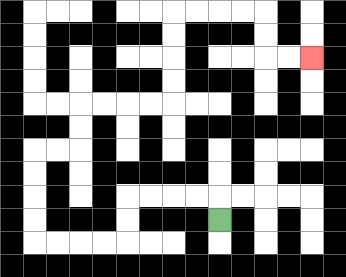{'start': '[9, 9]', 'end': '[13, 2]', 'path_directions': 'U,L,L,L,L,D,D,L,L,L,L,U,U,U,U,R,R,U,U,R,R,R,R,U,U,U,U,R,R,R,R,D,D,R,R', 'path_coordinates': '[[9, 9], [9, 8], [8, 8], [7, 8], [6, 8], [5, 8], [5, 9], [5, 10], [4, 10], [3, 10], [2, 10], [1, 10], [1, 9], [1, 8], [1, 7], [1, 6], [2, 6], [3, 6], [3, 5], [3, 4], [4, 4], [5, 4], [6, 4], [7, 4], [7, 3], [7, 2], [7, 1], [7, 0], [8, 0], [9, 0], [10, 0], [11, 0], [11, 1], [11, 2], [12, 2], [13, 2]]'}